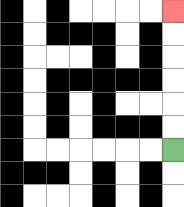{'start': '[7, 6]', 'end': '[7, 0]', 'path_directions': 'U,U,U,U,U,U', 'path_coordinates': '[[7, 6], [7, 5], [7, 4], [7, 3], [7, 2], [7, 1], [7, 0]]'}